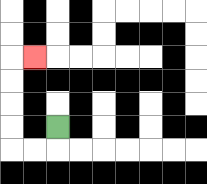{'start': '[2, 5]', 'end': '[1, 2]', 'path_directions': 'D,L,L,U,U,U,U,R', 'path_coordinates': '[[2, 5], [2, 6], [1, 6], [0, 6], [0, 5], [0, 4], [0, 3], [0, 2], [1, 2]]'}